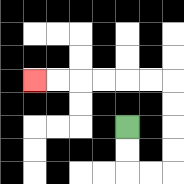{'start': '[5, 5]', 'end': '[1, 3]', 'path_directions': 'D,D,R,R,U,U,U,U,L,L,L,L,L,L', 'path_coordinates': '[[5, 5], [5, 6], [5, 7], [6, 7], [7, 7], [7, 6], [7, 5], [7, 4], [7, 3], [6, 3], [5, 3], [4, 3], [3, 3], [2, 3], [1, 3]]'}